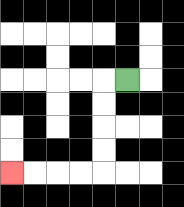{'start': '[5, 3]', 'end': '[0, 7]', 'path_directions': 'L,D,D,D,D,L,L,L,L', 'path_coordinates': '[[5, 3], [4, 3], [4, 4], [4, 5], [4, 6], [4, 7], [3, 7], [2, 7], [1, 7], [0, 7]]'}